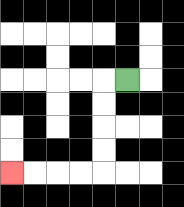{'start': '[5, 3]', 'end': '[0, 7]', 'path_directions': 'L,D,D,D,D,L,L,L,L', 'path_coordinates': '[[5, 3], [4, 3], [4, 4], [4, 5], [4, 6], [4, 7], [3, 7], [2, 7], [1, 7], [0, 7]]'}